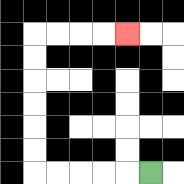{'start': '[6, 7]', 'end': '[5, 1]', 'path_directions': 'L,L,L,L,L,U,U,U,U,U,U,R,R,R,R', 'path_coordinates': '[[6, 7], [5, 7], [4, 7], [3, 7], [2, 7], [1, 7], [1, 6], [1, 5], [1, 4], [1, 3], [1, 2], [1, 1], [2, 1], [3, 1], [4, 1], [5, 1]]'}